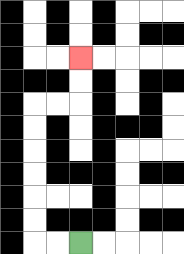{'start': '[3, 10]', 'end': '[3, 2]', 'path_directions': 'L,L,U,U,U,U,U,U,R,R,U,U', 'path_coordinates': '[[3, 10], [2, 10], [1, 10], [1, 9], [1, 8], [1, 7], [1, 6], [1, 5], [1, 4], [2, 4], [3, 4], [3, 3], [3, 2]]'}